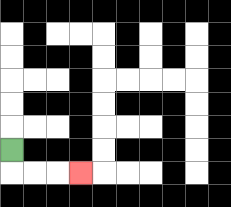{'start': '[0, 6]', 'end': '[3, 7]', 'path_directions': 'D,R,R,R', 'path_coordinates': '[[0, 6], [0, 7], [1, 7], [2, 7], [3, 7]]'}